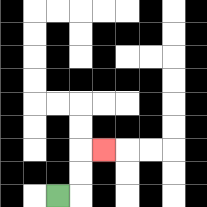{'start': '[2, 8]', 'end': '[4, 6]', 'path_directions': 'R,U,U,R', 'path_coordinates': '[[2, 8], [3, 8], [3, 7], [3, 6], [4, 6]]'}